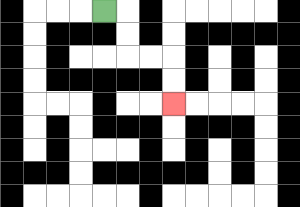{'start': '[4, 0]', 'end': '[7, 4]', 'path_directions': 'R,D,D,R,R,D,D', 'path_coordinates': '[[4, 0], [5, 0], [5, 1], [5, 2], [6, 2], [7, 2], [7, 3], [7, 4]]'}